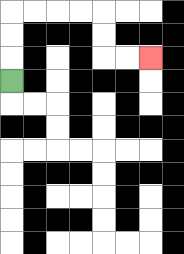{'start': '[0, 3]', 'end': '[6, 2]', 'path_directions': 'U,U,U,R,R,R,R,D,D,R,R', 'path_coordinates': '[[0, 3], [0, 2], [0, 1], [0, 0], [1, 0], [2, 0], [3, 0], [4, 0], [4, 1], [4, 2], [5, 2], [6, 2]]'}